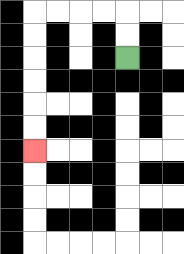{'start': '[5, 2]', 'end': '[1, 6]', 'path_directions': 'U,U,L,L,L,L,D,D,D,D,D,D', 'path_coordinates': '[[5, 2], [5, 1], [5, 0], [4, 0], [3, 0], [2, 0], [1, 0], [1, 1], [1, 2], [1, 3], [1, 4], [1, 5], [1, 6]]'}